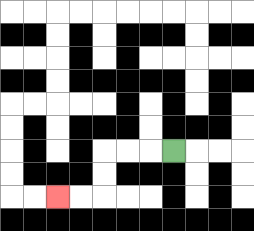{'start': '[7, 6]', 'end': '[2, 8]', 'path_directions': 'L,L,L,D,D,L,L', 'path_coordinates': '[[7, 6], [6, 6], [5, 6], [4, 6], [4, 7], [4, 8], [3, 8], [2, 8]]'}